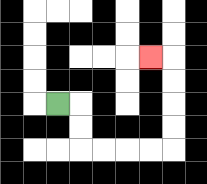{'start': '[2, 4]', 'end': '[6, 2]', 'path_directions': 'R,D,D,R,R,R,R,U,U,U,U,L', 'path_coordinates': '[[2, 4], [3, 4], [3, 5], [3, 6], [4, 6], [5, 6], [6, 6], [7, 6], [7, 5], [7, 4], [7, 3], [7, 2], [6, 2]]'}